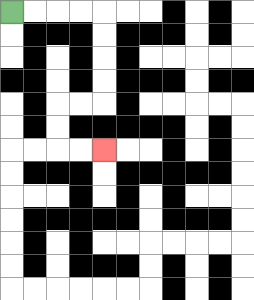{'start': '[0, 0]', 'end': '[4, 6]', 'path_directions': 'R,R,R,R,D,D,D,D,L,L,D,D,R,R', 'path_coordinates': '[[0, 0], [1, 0], [2, 0], [3, 0], [4, 0], [4, 1], [4, 2], [4, 3], [4, 4], [3, 4], [2, 4], [2, 5], [2, 6], [3, 6], [4, 6]]'}